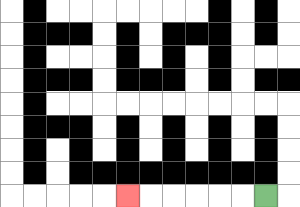{'start': '[11, 8]', 'end': '[5, 8]', 'path_directions': 'L,L,L,L,L,L', 'path_coordinates': '[[11, 8], [10, 8], [9, 8], [8, 8], [7, 8], [6, 8], [5, 8]]'}